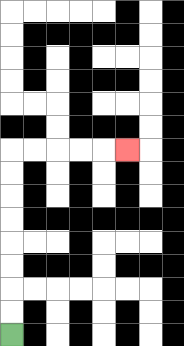{'start': '[0, 14]', 'end': '[5, 6]', 'path_directions': 'U,U,U,U,U,U,U,U,R,R,R,R,R', 'path_coordinates': '[[0, 14], [0, 13], [0, 12], [0, 11], [0, 10], [0, 9], [0, 8], [0, 7], [0, 6], [1, 6], [2, 6], [3, 6], [4, 6], [5, 6]]'}